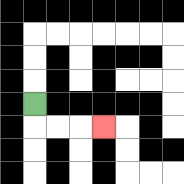{'start': '[1, 4]', 'end': '[4, 5]', 'path_directions': 'D,R,R,R', 'path_coordinates': '[[1, 4], [1, 5], [2, 5], [3, 5], [4, 5]]'}